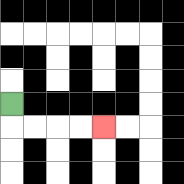{'start': '[0, 4]', 'end': '[4, 5]', 'path_directions': 'D,R,R,R,R', 'path_coordinates': '[[0, 4], [0, 5], [1, 5], [2, 5], [3, 5], [4, 5]]'}